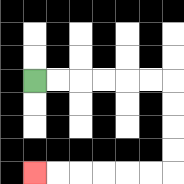{'start': '[1, 3]', 'end': '[1, 7]', 'path_directions': 'R,R,R,R,R,R,D,D,D,D,L,L,L,L,L,L', 'path_coordinates': '[[1, 3], [2, 3], [3, 3], [4, 3], [5, 3], [6, 3], [7, 3], [7, 4], [7, 5], [7, 6], [7, 7], [6, 7], [5, 7], [4, 7], [3, 7], [2, 7], [1, 7]]'}